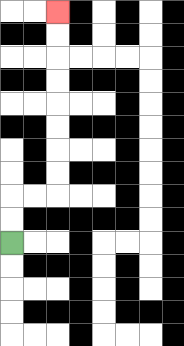{'start': '[0, 10]', 'end': '[2, 0]', 'path_directions': 'U,U,R,R,U,U,U,U,U,U,U,U', 'path_coordinates': '[[0, 10], [0, 9], [0, 8], [1, 8], [2, 8], [2, 7], [2, 6], [2, 5], [2, 4], [2, 3], [2, 2], [2, 1], [2, 0]]'}